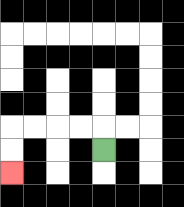{'start': '[4, 6]', 'end': '[0, 7]', 'path_directions': 'U,L,L,L,L,D,D', 'path_coordinates': '[[4, 6], [4, 5], [3, 5], [2, 5], [1, 5], [0, 5], [0, 6], [0, 7]]'}